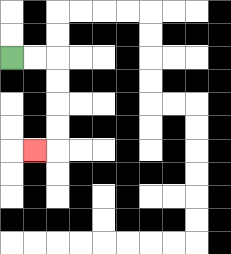{'start': '[0, 2]', 'end': '[1, 6]', 'path_directions': 'R,R,D,D,D,D,L', 'path_coordinates': '[[0, 2], [1, 2], [2, 2], [2, 3], [2, 4], [2, 5], [2, 6], [1, 6]]'}